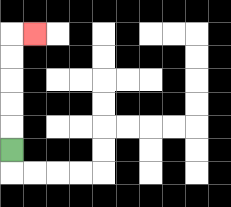{'start': '[0, 6]', 'end': '[1, 1]', 'path_directions': 'U,U,U,U,U,R', 'path_coordinates': '[[0, 6], [0, 5], [0, 4], [0, 3], [0, 2], [0, 1], [1, 1]]'}